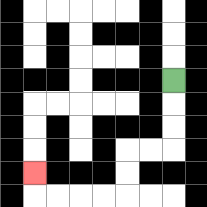{'start': '[7, 3]', 'end': '[1, 7]', 'path_directions': 'D,D,D,L,L,D,D,L,L,L,L,U', 'path_coordinates': '[[7, 3], [7, 4], [7, 5], [7, 6], [6, 6], [5, 6], [5, 7], [5, 8], [4, 8], [3, 8], [2, 8], [1, 8], [1, 7]]'}